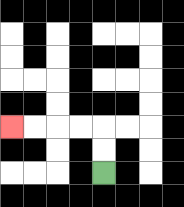{'start': '[4, 7]', 'end': '[0, 5]', 'path_directions': 'U,U,L,L,L,L', 'path_coordinates': '[[4, 7], [4, 6], [4, 5], [3, 5], [2, 5], [1, 5], [0, 5]]'}